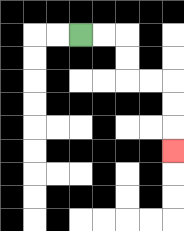{'start': '[3, 1]', 'end': '[7, 6]', 'path_directions': 'R,R,D,D,R,R,D,D,D', 'path_coordinates': '[[3, 1], [4, 1], [5, 1], [5, 2], [5, 3], [6, 3], [7, 3], [7, 4], [7, 5], [7, 6]]'}